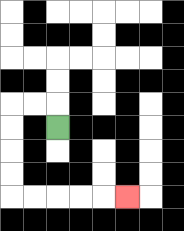{'start': '[2, 5]', 'end': '[5, 8]', 'path_directions': 'U,L,L,D,D,D,D,R,R,R,R,R', 'path_coordinates': '[[2, 5], [2, 4], [1, 4], [0, 4], [0, 5], [0, 6], [0, 7], [0, 8], [1, 8], [2, 8], [3, 8], [4, 8], [5, 8]]'}